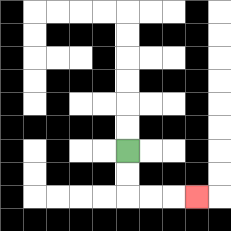{'start': '[5, 6]', 'end': '[8, 8]', 'path_directions': 'D,D,R,R,R', 'path_coordinates': '[[5, 6], [5, 7], [5, 8], [6, 8], [7, 8], [8, 8]]'}